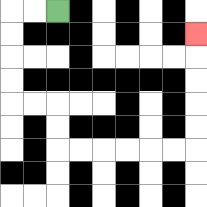{'start': '[2, 0]', 'end': '[8, 1]', 'path_directions': 'L,L,D,D,D,D,R,R,D,D,R,R,R,R,R,R,U,U,U,U,U', 'path_coordinates': '[[2, 0], [1, 0], [0, 0], [0, 1], [0, 2], [0, 3], [0, 4], [1, 4], [2, 4], [2, 5], [2, 6], [3, 6], [4, 6], [5, 6], [6, 6], [7, 6], [8, 6], [8, 5], [8, 4], [8, 3], [8, 2], [8, 1]]'}